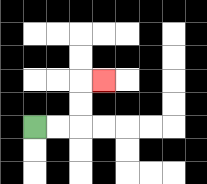{'start': '[1, 5]', 'end': '[4, 3]', 'path_directions': 'R,R,U,U,R', 'path_coordinates': '[[1, 5], [2, 5], [3, 5], [3, 4], [3, 3], [4, 3]]'}